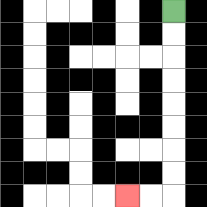{'start': '[7, 0]', 'end': '[5, 8]', 'path_directions': 'D,D,D,D,D,D,D,D,L,L', 'path_coordinates': '[[7, 0], [7, 1], [7, 2], [7, 3], [7, 4], [7, 5], [7, 6], [7, 7], [7, 8], [6, 8], [5, 8]]'}